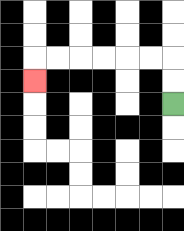{'start': '[7, 4]', 'end': '[1, 3]', 'path_directions': 'U,U,L,L,L,L,L,L,D', 'path_coordinates': '[[7, 4], [7, 3], [7, 2], [6, 2], [5, 2], [4, 2], [3, 2], [2, 2], [1, 2], [1, 3]]'}